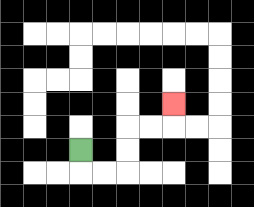{'start': '[3, 6]', 'end': '[7, 4]', 'path_directions': 'D,R,R,U,U,R,R,U', 'path_coordinates': '[[3, 6], [3, 7], [4, 7], [5, 7], [5, 6], [5, 5], [6, 5], [7, 5], [7, 4]]'}